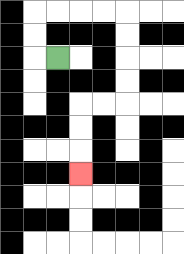{'start': '[2, 2]', 'end': '[3, 7]', 'path_directions': 'L,U,U,R,R,R,R,D,D,D,D,L,L,D,D,D', 'path_coordinates': '[[2, 2], [1, 2], [1, 1], [1, 0], [2, 0], [3, 0], [4, 0], [5, 0], [5, 1], [5, 2], [5, 3], [5, 4], [4, 4], [3, 4], [3, 5], [3, 6], [3, 7]]'}